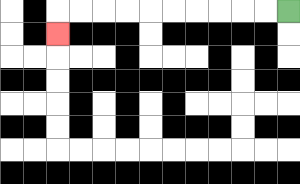{'start': '[12, 0]', 'end': '[2, 1]', 'path_directions': 'L,L,L,L,L,L,L,L,L,L,D', 'path_coordinates': '[[12, 0], [11, 0], [10, 0], [9, 0], [8, 0], [7, 0], [6, 0], [5, 0], [4, 0], [3, 0], [2, 0], [2, 1]]'}